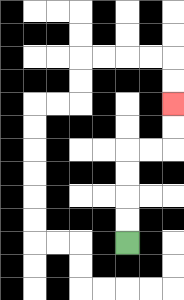{'start': '[5, 10]', 'end': '[7, 4]', 'path_directions': 'U,U,U,U,R,R,U,U', 'path_coordinates': '[[5, 10], [5, 9], [5, 8], [5, 7], [5, 6], [6, 6], [7, 6], [7, 5], [7, 4]]'}